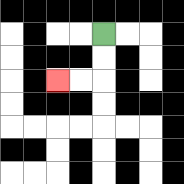{'start': '[4, 1]', 'end': '[2, 3]', 'path_directions': 'D,D,L,L', 'path_coordinates': '[[4, 1], [4, 2], [4, 3], [3, 3], [2, 3]]'}